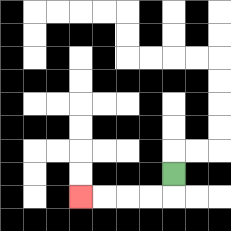{'start': '[7, 7]', 'end': '[3, 8]', 'path_directions': 'D,L,L,L,L', 'path_coordinates': '[[7, 7], [7, 8], [6, 8], [5, 8], [4, 8], [3, 8]]'}